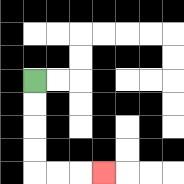{'start': '[1, 3]', 'end': '[4, 7]', 'path_directions': 'D,D,D,D,R,R,R', 'path_coordinates': '[[1, 3], [1, 4], [1, 5], [1, 6], [1, 7], [2, 7], [3, 7], [4, 7]]'}